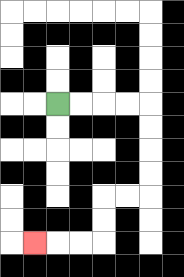{'start': '[2, 4]', 'end': '[1, 10]', 'path_directions': 'R,R,R,R,D,D,D,D,L,L,D,D,L,L,L', 'path_coordinates': '[[2, 4], [3, 4], [4, 4], [5, 4], [6, 4], [6, 5], [6, 6], [6, 7], [6, 8], [5, 8], [4, 8], [4, 9], [4, 10], [3, 10], [2, 10], [1, 10]]'}